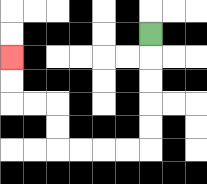{'start': '[6, 1]', 'end': '[0, 2]', 'path_directions': 'D,D,D,D,D,L,L,L,L,U,U,L,L,U,U', 'path_coordinates': '[[6, 1], [6, 2], [6, 3], [6, 4], [6, 5], [6, 6], [5, 6], [4, 6], [3, 6], [2, 6], [2, 5], [2, 4], [1, 4], [0, 4], [0, 3], [0, 2]]'}